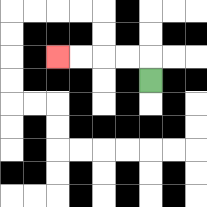{'start': '[6, 3]', 'end': '[2, 2]', 'path_directions': 'U,L,L,L,L', 'path_coordinates': '[[6, 3], [6, 2], [5, 2], [4, 2], [3, 2], [2, 2]]'}